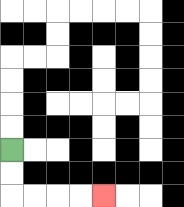{'start': '[0, 6]', 'end': '[4, 8]', 'path_directions': 'D,D,R,R,R,R', 'path_coordinates': '[[0, 6], [0, 7], [0, 8], [1, 8], [2, 8], [3, 8], [4, 8]]'}